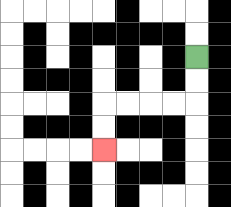{'start': '[8, 2]', 'end': '[4, 6]', 'path_directions': 'D,D,L,L,L,L,D,D', 'path_coordinates': '[[8, 2], [8, 3], [8, 4], [7, 4], [6, 4], [5, 4], [4, 4], [4, 5], [4, 6]]'}